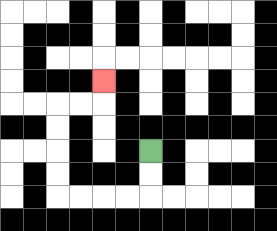{'start': '[6, 6]', 'end': '[4, 3]', 'path_directions': 'D,D,L,L,L,L,U,U,U,U,R,R,U', 'path_coordinates': '[[6, 6], [6, 7], [6, 8], [5, 8], [4, 8], [3, 8], [2, 8], [2, 7], [2, 6], [2, 5], [2, 4], [3, 4], [4, 4], [4, 3]]'}